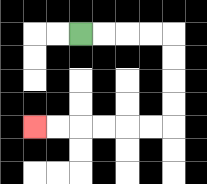{'start': '[3, 1]', 'end': '[1, 5]', 'path_directions': 'R,R,R,R,D,D,D,D,L,L,L,L,L,L', 'path_coordinates': '[[3, 1], [4, 1], [5, 1], [6, 1], [7, 1], [7, 2], [7, 3], [7, 4], [7, 5], [6, 5], [5, 5], [4, 5], [3, 5], [2, 5], [1, 5]]'}